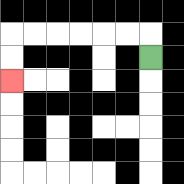{'start': '[6, 2]', 'end': '[0, 3]', 'path_directions': 'U,L,L,L,L,L,L,D,D', 'path_coordinates': '[[6, 2], [6, 1], [5, 1], [4, 1], [3, 1], [2, 1], [1, 1], [0, 1], [0, 2], [0, 3]]'}